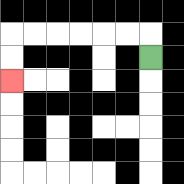{'start': '[6, 2]', 'end': '[0, 3]', 'path_directions': 'U,L,L,L,L,L,L,D,D', 'path_coordinates': '[[6, 2], [6, 1], [5, 1], [4, 1], [3, 1], [2, 1], [1, 1], [0, 1], [0, 2], [0, 3]]'}